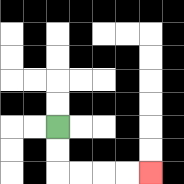{'start': '[2, 5]', 'end': '[6, 7]', 'path_directions': 'D,D,R,R,R,R', 'path_coordinates': '[[2, 5], [2, 6], [2, 7], [3, 7], [4, 7], [5, 7], [6, 7]]'}